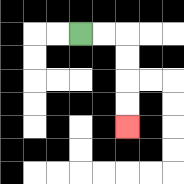{'start': '[3, 1]', 'end': '[5, 5]', 'path_directions': 'R,R,D,D,D,D', 'path_coordinates': '[[3, 1], [4, 1], [5, 1], [5, 2], [5, 3], [5, 4], [5, 5]]'}